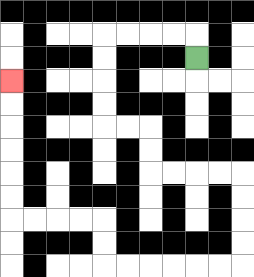{'start': '[8, 2]', 'end': '[0, 3]', 'path_directions': 'U,L,L,L,L,D,D,D,D,R,R,D,D,R,R,R,R,D,D,D,D,L,L,L,L,L,L,U,U,L,L,L,L,U,U,U,U,U,U', 'path_coordinates': '[[8, 2], [8, 1], [7, 1], [6, 1], [5, 1], [4, 1], [4, 2], [4, 3], [4, 4], [4, 5], [5, 5], [6, 5], [6, 6], [6, 7], [7, 7], [8, 7], [9, 7], [10, 7], [10, 8], [10, 9], [10, 10], [10, 11], [9, 11], [8, 11], [7, 11], [6, 11], [5, 11], [4, 11], [4, 10], [4, 9], [3, 9], [2, 9], [1, 9], [0, 9], [0, 8], [0, 7], [0, 6], [0, 5], [0, 4], [0, 3]]'}